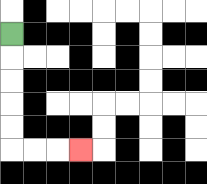{'start': '[0, 1]', 'end': '[3, 6]', 'path_directions': 'D,D,D,D,D,R,R,R', 'path_coordinates': '[[0, 1], [0, 2], [0, 3], [0, 4], [0, 5], [0, 6], [1, 6], [2, 6], [3, 6]]'}